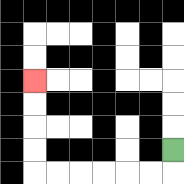{'start': '[7, 6]', 'end': '[1, 3]', 'path_directions': 'D,L,L,L,L,L,L,U,U,U,U', 'path_coordinates': '[[7, 6], [7, 7], [6, 7], [5, 7], [4, 7], [3, 7], [2, 7], [1, 7], [1, 6], [1, 5], [1, 4], [1, 3]]'}